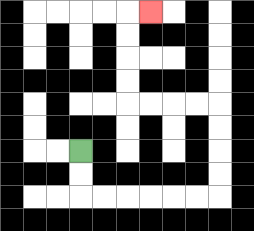{'start': '[3, 6]', 'end': '[6, 0]', 'path_directions': 'D,D,R,R,R,R,R,R,U,U,U,U,L,L,L,L,U,U,U,U,R', 'path_coordinates': '[[3, 6], [3, 7], [3, 8], [4, 8], [5, 8], [6, 8], [7, 8], [8, 8], [9, 8], [9, 7], [9, 6], [9, 5], [9, 4], [8, 4], [7, 4], [6, 4], [5, 4], [5, 3], [5, 2], [5, 1], [5, 0], [6, 0]]'}